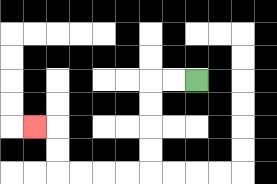{'start': '[8, 3]', 'end': '[1, 5]', 'path_directions': 'L,L,D,D,D,D,L,L,L,L,U,U,L', 'path_coordinates': '[[8, 3], [7, 3], [6, 3], [6, 4], [6, 5], [6, 6], [6, 7], [5, 7], [4, 7], [3, 7], [2, 7], [2, 6], [2, 5], [1, 5]]'}